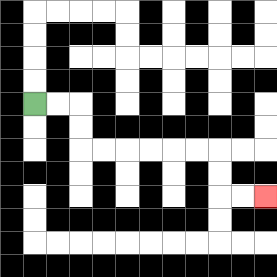{'start': '[1, 4]', 'end': '[11, 8]', 'path_directions': 'R,R,D,D,R,R,R,R,R,R,D,D,R,R', 'path_coordinates': '[[1, 4], [2, 4], [3, 4], [3, 5], [3, 6], [4, 6], [5, 6], [6, 6], [7, 6], [8, 6], [9, 6], [9, 7], [9, 8], [10, 8], [11, 8]]'}